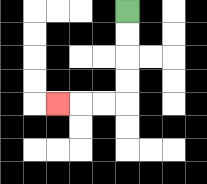{'start': '[5, 0]', 'end': '[2, 4]', 'path_directions': 'D,D,D,D,L,L,L', 'path_coordinates': '[[5, 0], [5, 1], [5, 2], [5, 3], [5, 4], [4, 4], [3, 4], [2, 4]]'}